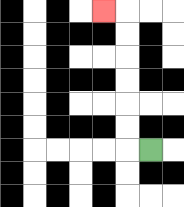{'start': '[6, 6]', 'end': '[4, 0]', 'path_directions': 'L,U,U,U,U,U,U,L', 'path_coordinates': '[[6, 6], [5, 6], [5, 5], [5, 4], [5, 3], [5, 2], [5, 1], [5, 0], [4, 0]]'}